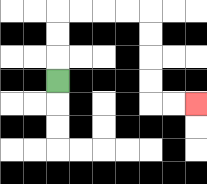{'start': '[2, 3]', 'end': '[8, 4]', 'path_directions': 'U,U,U,R,R,R,R,D,D,D,D,R,R', 'path_coordinates': '[[2, 3], [2, 2], [2, 1], [2, 0], [3, 0], [4, 0], [5, 0], [6, 0], [6, 1], [6, 2], [6, 3], [6, 4], [7, 4], [8, 4]]'}